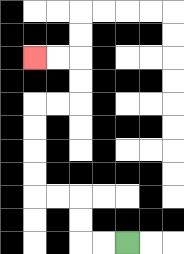{'start': '[5, 10]', 'end': '[1, 2]', 'path_directions': 'L,L,U,U,L,L,U,U,U,U,R,R,U,U,L,L', 'path_coordinates': '[[5, 10], [4, 10], [3, 10], [3, 9], [3, 8], [2, 8], [1, 8], [1, 7], [1, 6], [1, 5], [1, 4], [2, 4], [3, 4], [3, 3], [3, 2], [2, 2], [1, 2]]'}